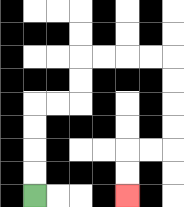{'start': '[1, 8]', 'end': '[5, 8]', 'path_directions': 'U,U,U,U,R,R,U,U,R,R,R,R,D,D,D,D,L,L,D,D', 'path_coordinates': '[[1, 8], [1, 7], [1, 6], [1, 5], [1, 4], [2, 4], [3, 4], [3, 3], [3, 2], [4, 2], [5, 2], [6, 2], [7, 2], [7, 3], [7, 4], [7, 5], [7, 6], [6, 6], [5, 6], [5, 7], [5, 8]]'}